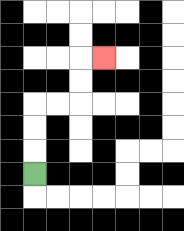{'start': '[1, 7]', 'end': '[4, 2]', 'path_directions': 'U,U,U,R,R,U,U,R', 'path_coordinates': '[[1, 7], [1, 6], [1, 5], [1, 4], [2, 4], [3, 4], [3, 3], [3, 2], [4, 2]]'}